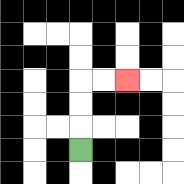{'start': '[3, 6]', 'end': '[5, 3]', 'path_directions': 'U,U,U,R,R', 'path_coordinates': '[[3, 6], [3, 5], [3, 4], [3, 3], [4, 3], [5, 3]]'}